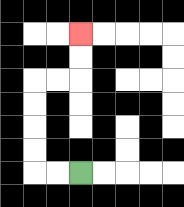{'start': '[3, 7]', 'end': '[3, 1]', 'path_directions': 'L,L,U,U,U,U,R,R,U,U', 'path_coordinates': '[[3, 7], [2, 7], [1, 7], [1, 6], [1, 5], [1, 4], [1, 3], [2, 3], [3, 3], [3, 2], [3, 1]]'}